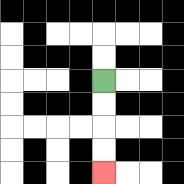{'start': '[4, 3]', 'end': '[4, 7]', 'path_directions': 'D,D,D,D', 'path_coordinates': '[[4, 3], [4, 4], [4, 5], [4, 6], [4, 7]]'}